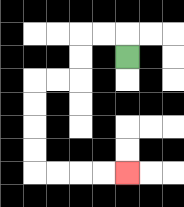{'start': '[5, 2]', 'end': '[5, 7]', 'path_directions': 'U,L,L,D,D,L,L,D,D,D,D,R,R,R,R', 'path_coordinates': '[[5, 2], [5, 1], [4, 1], [3, 1], [3, 2], [3, 3], [2, 3], [1, 3], [1, 4], [1, 5], [1, 6], [1, 7], [2, 7], [3, 7], [4, 7], [5, 7]]'}